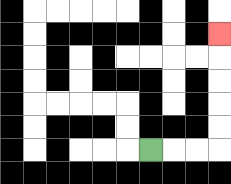{'start': '[6, 6]', 'end': '[9, 1]', 'path_directions': 'R,R,R,U,U,U,U,U', 'path_coordinates': '[[6, 6], [7, 6], [8, 6], [9, 6], [9, 5], [9, 4], [9, 3], [9, 2], [9, 1]]'}